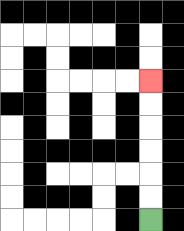{'start': '[6, 9]', 'end': '[6, 3]', 'path_directions': 'U,U,U,U,U,U', 'path_coordinates': '[[6, 9], [6, 8], [6, 7], [6, 6], [6, 5], [6, 4], [6, 3]]'}